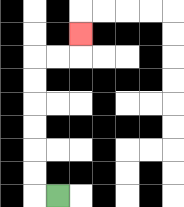{'start': '[2, 8]', 'end': '[3, 1]', 'path_directions': 'L,U,U,U,U,U,U,R,R,U', 'path_coordinates': '[[2, 8], [1, 8], [1, 7], [1, 6], [1, 5], [1, 4], [1, 3], [1, 2], [2, 2], [3, 2], [3, 1]]'}